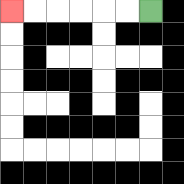{'start': '[6, 0]', 'end': '[0, 0]', 'path_directions': 'L,L,L,L,L,L', 'path_coordinates': '[[6, 0], [5, 0], [4, 0], [3, 0], [2, 0], [1, 0], [0, 0]]'}